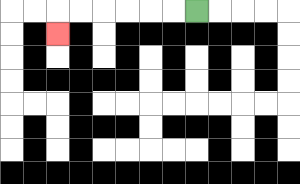{'start': '[8, 0]', 'end': '[2, 1]', 'path_directions': 'L,L,L,L,L,L,D', 'path_coordinates': '[[8, 0], [7, 0], [6, 0], [5, 0], [4, 0], [3, 0], [2, 0], [2, 1]]'}